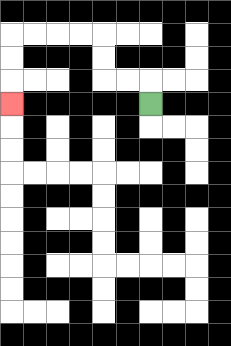{'start': '[6, 4]', 'end': '[0, 4]', 'path_directions': 'U,L,L,U,U,L,L,L,L,D,D,D', 'path_coordinates': '[[6, 4], [6, 3], [5, 3], [4, 3], [4, 2], [4, 1], [3, 1], [2, 1], [1, 1], [0, 1], [0, 2], [0, 3], [0, 4]]'}